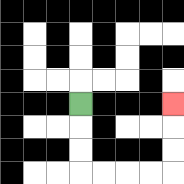{'start': '[3, 4]', 'end': '[7, 4]', 'path_directions': 'D,D,D,R,R,R,R,U,U,U', 'path_coordinates': '[[3, 4], [3, 5], [3, 6], [3, 7], [4, 7], [5, 7], [6, 7], [7, 7], [7, 6], [7, 5], [7, 4]]'}